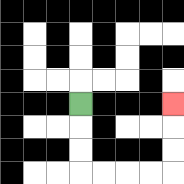{'start': '[3, 4]', 'end': '[7, 4]', 'path_directions': 'D,D,D,R,R,R,R,U,U,U', 'path_coordinates': '[[3, 4], [3, 5], [3, 6], [3, 7], [4, 7], [5, 7], [6, 7], [7, 7], [7, 6], [7, 5], [7, 4]]'}